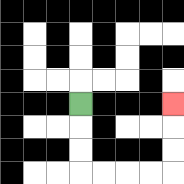{'start': '[3, 4]', 'end': '[7, 4]', 'path_directions': 'D,D,D,R,R,R,R,U,U,U', 'path_coordinates': '[[3, 4], [3, 5], [3, 6], [3, 7], [4, 7], [5, 7], [6, 7], [7, 7], [7, 6], [7, 5], [7, 4]]'}